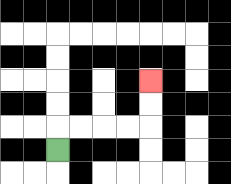{'start': '[2, 6]', 'end': '[6, 3]', 'path_directions': 'U,R,R,R,R,U,U', 'path_coordinates': '[[2, 6], [2, 5], [3, 5], [4, 5], [5, 5], [6, 5], [6, 4], [6, 3]]'}